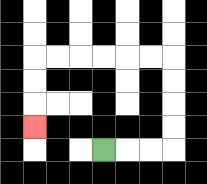{'start': '[4, 6]', 'end': '[1, 5]', 'path_directions': 'R,R,R,U,U,U,U,L,L,L,L,L,L,D,D,D', 'path_coordinates': '[[4, 6], [5, 6], [6, 6], [7, 6], [7, 5], [7, 4], [7, 3], [7, 2], [6, 2], [5, 2], [4, 2], [3, 2], [2, 2], [1, 2], [1, 3], [1, 4], [1, 5]]'}